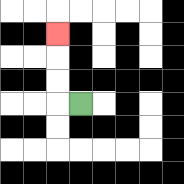{'start': '[3, 4]', 'end': '[2, 1]', 'path_directions': 'L,U,U,U', 'path_coordinates': '[[3, 4], [2, 4], [2, 3], [2, 2], [2, 1]]'}